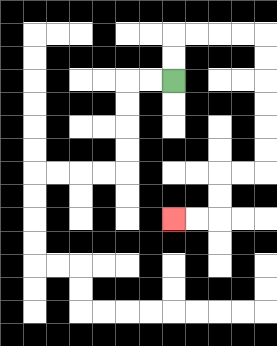{'start': '[7, 3]', 'end': '[7, 9]', 'path_directions': 'U,U,R,R,R,R,D,D,D,D,D,D,L,L,D,D,L,L', 'path_coordinates': '[[7, 3], [7, 2], [7, 1], [8, 1], [9, 1], [10, 1], [11, 1], [11, 2], [11, 3], [11, 4], [11, 5], [11, 6], [11, 7], [10, 7], [9, 7], [9, 8], [9, 9], [8, 9], [7, 9]]'}